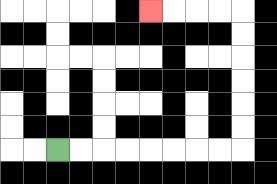{'start': '[2, 6]', 'end': '[6, 0]', 'path_directions': 'R,R,R,R,R,R,R,R,U,U,U,U,U,U,L,L,L,L', 'path_coordinates': '[[2, 6], [3, 6], [4, 6], [5, 6], [6, 6], [7, 6], [8, 6], [9, 6], [10, 6], [10, 5], [10, 4], [10, 3], [10, 2], [10, 1], [10, 0], [9, 0], [8, 0], [7, 0], [6, 0]]'}